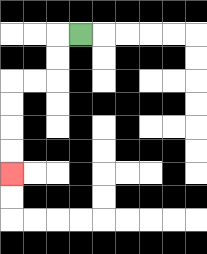{'start': '[3, 1]', 'end': '[0, 7]', 'path_directions': 'L,D,D,L,L,D,D,D,D', 'path_coordinates': '[[3, 1], [2, 1], [2, 2], [2, 3], [1, 3], [0, 3], [0, 4], [0, 5], [0, 6], [0, 7]]'}